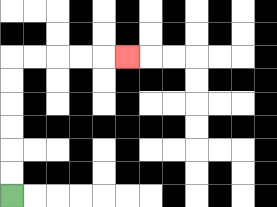{'start': '[0, 8]', 'end': '[5, 2]', 'path_directions': 'U,U,U,U,U,U,R,R,R,R,R', 'path_coordinates': '[[0, 8], [0, 7], [0, 6], [0, 5], [0, 4], [0, 3], [0, 2], [1, 2], [2, 2], [3, 2], [4, 2], [5, 2]]'}